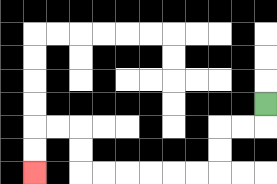{'start': '[11, 4]', 'end': '[1, 7]', 'path_directions': 'D,L,L,D,D,L,L,L,L,L,L,U,U,L,L,D,D', 'path_coordinates': '[[11, 4], [11, 5], [10, 5], [9, 5], [9, 6], [9, 7], [8, 7], [7, 7], [6, 7], [5, 7], [4, 7], [3, 7], [3, 6], [3, 5], [2, 5], [1, 5], [1, 6], [1, 7]]'}